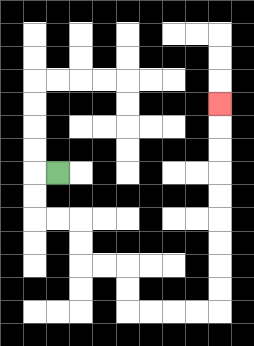{'start': '[2, 7]', 'end': '[9, 4]', 'path_directions': 'L,D,D,R,R,D,D,R,R,D,D,R,R,R,R,U,U,U,U,U,U,U,U,U', 'path_coordinates': '[[2, 7], [1, 7], [1, 8], [1, 9], [2, 9], [3, 9], [3, 10], [3, 11], [4, 11], [5, 11], [5, 12], [5, 13], [6, 13], [7, 13], [8, 13], [9, 13], [9, 12], [9, 11], [9, 10], [9, 9], [9, 8], [9, 7], [9, 6], [9, 5], [9, 4]]'}